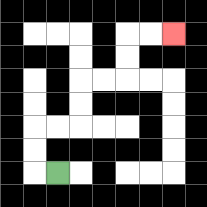{'start': '[2, 7]', 'end': '[7, 1]', 'path_directions': 'L,U,U,R,R,U,U,R,R,U,U,R,R', 'path_coordinates': '[[2, 7], [1, 7], [1, 6], [1, 5], [2, 5], [3, 5], [3, 4], [3, 3], [4, 3], [5, 3], [5, 2], [5, 1], [6, 1], [7, 1]]'}